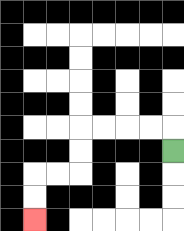{'start': '[7, 6]', 'end': '[1, 9]', 'path_directions': 'U,L,L,L,L,D,D,L,L,D,D', 'path_coordinates': '[[7, 6], [7, 5], [6, 5], [5, 5], [4, 5], [3, 5], [3, 6], [3, 7], [2, 7], [1, 7], [1, 8], [1, 9]]'}